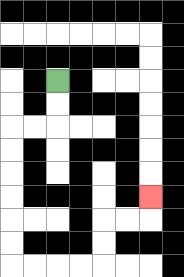{'start': '[2, 3]', 'end': '[6, 8]', 'path_directions': 'D,D,L,L,D,D,D,D,D,D,R,R,R,R,U,U,R,R,U', 'path_coordinates': '[[2, 3], [2, 4], [2, 5], [1, 5], [0, 5], [0, 6], [0, 7], [0, 8], [0, 9], [0, 10], [0, 11], [1, 11], [2, 11], [3, 11], [4, 11], [4, 10], [4, 9], [5, 9], [6, 9], [6, 8]]'}